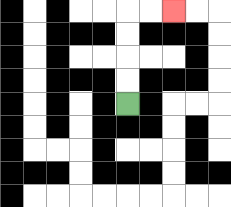{'start': '[5, 4]', 'end': '[7, 0]', 'path_directions': 'U,U,U,U,R,R', 'path_coordinates': '[[5, 4], [5, 3], [5, 2], [5, 1], [5, 0], [6, 0], [7, 0]]'}